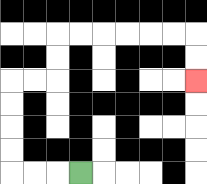{'start': '[3, 7]', 'end': '[8, 3]', 'path_directions': 'L,L,L,U,U,U,U,R,R,U,U,R,R,R,R,R,R,D,D', 'path_coordinates': '[[3, 7], [2, 7], [1, 7], [0, 7], [0, 6], [0, 5], [0, 4], [0, 3], [1, 3], [2, 3], [2, 2], [2, 1], [3, 1], [4, 1], [5, 1], [6, 1], [7, 1], [8, 1], [8, 2], [8, 3]]'}